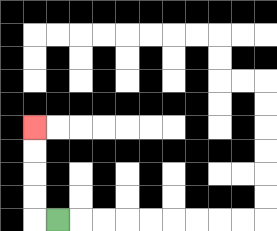{'start': '[2, 9]', 'end': '[1, 5]', 'path_directions': 'L,U,U,U,U', 'path_coordinates': '[[2, 9], [1, 9], [1, 8], [1, 7], [1, 6], [1, 5]]'}